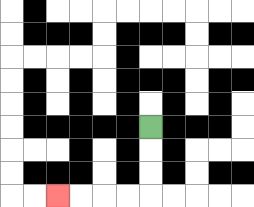{'start': '[6, 5]', 'end': '[2, 8]', 'path_directions': 'D,D,D,L,L,L,L', 'path_coordinates': '[[6, 5], [6, 6], [6, 7], [6, 8], [5, 8], [4, 8], [3, 8], [2, 8]]'}